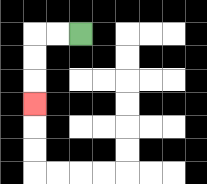{'start': '[3, 1]', 'end': '[1, 4]', 'path_directions': 'L,L,D,D,D', 'path_coordinates': '[[3, 1], [2, 1], [1, 1], [1, 2], [1, 3], [1, 4]]'}